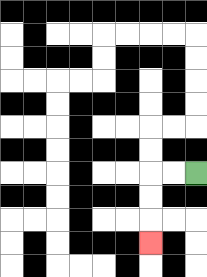{'start': '[8, 7]', 'end': '[6, 10]', 'path_directions': 'L,L,D,D,D', 'path_coordinates': '[[8, 7], [7, 7], [6, 7], [6, 8], [6, 9], [6, 10]]'}